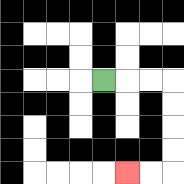{'start': '[4, 3]', 'end': '[5, 7]', 'path_directions': 'R,R,R,D,D,D,D,L,L', 'path_coordinates': '[[4, 3], [5, 3], [6, 3], [7, 3], [7, 4], [7, 5], [7, 6], [7, 7], [6, 7], [5, 7]]'}